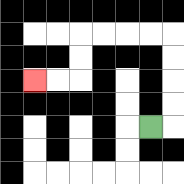{'start': '[6, 5]', 'end': '[1, 3]', 'path_directions': 'R,U,U,U,U,L,L,L,L,D,D,L,L', 'path_coordinates': '[[6, 5], [7, 5], [7, 4], [7, 3], [7, 2], [7, 1], [6, 1], [5, 1], [4, 1], [3, 1], [3, 2], [3, 3], [2, 3], [1, 3]]'}